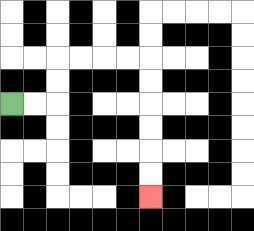{'start': '[0, 4]', 'end': '[6, 8]', 'path_directions': 'R,R,U,U,R,R,R,R,D,D,D,D,D,D', 'path_coordinates': '[[0, 4], [1, 4], [2, 4], [2, 3], [2, 2], [3, 2], [4, 2], [5, 2], [6, 2], [6, 3], [6, 4], [6, 5], [6, 6], [6, 7], [6, 8]]'}